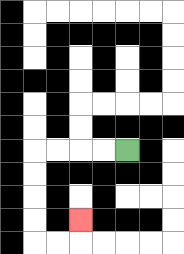{'start': '[5, 6]', 'end': '[3, 9]', 'path_directions': 'L,L,L,L,D,D,D,D,R,R,U', 'path_coordinates': '[[5, 6], [4, 6], [3, 6], [2, 6], [1, 6], [1, 7], [1, 8], [1, 9], [1, 10], [2, 10], [3, 10], [3, 9]]'}